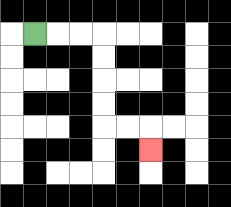{'start': '[1, 1]', 'end': '[6, 6]', 'path_directions': 'R,R,R,D,D,D,D,R,R,D', 'path_coordinates': '[[1, 1], [2, 1], [3, 1], [4, 1], [4, 2], [4, 3], [4, 4], [4, 5], [5, 5], [6, 5], [6, 6]]'}